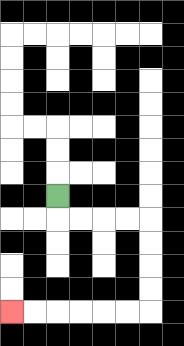{'start': '[2, 8]', 'end': '[0, 13]', 'path_directions': 'D,R,R,R,R,D,D,D,D,L,L,L,L,L,L', 'path_coordinates': '[[2, 8], [2, 9], [3, 9], [4, 9], [5, 9], [6, 9], [6, 10], [6, 11], [6, 12], [6, 13], [5, 13], [4, 13], [3, 13], [2, 13], [1, 13], [0, 13]]'}